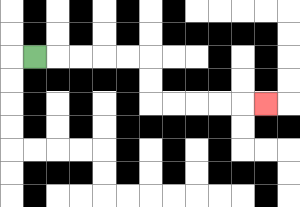{'start': '[1, 2]', 'end': '[11, 4]', 'path_directions': 'R,R,R,R,R,D,D,R,R,R,R,R', 'path_coordinates': '[[1, 2], [2, 2], [3, 2], [4, 2], [5, 2], [6, 2], [6, 3], [6, 4], [7, 4], [8, 4], [9, 4], [10, 4], [11, 4]]'}